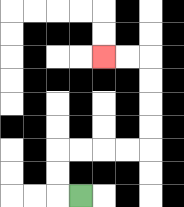{'start': '[3, 8]', 'end': '[4, 2]', 'path_directions': 'L,U,U,R,R,R,R,U,U,U,U,L,L', 'path_coordinates': '[[3, 8], [2, 8], [2, 7], [2, 6], [3, 6], [4, 6], [5, 6], [6, 6], [6, 5], [6, 4], [6, 3], [6, 2], [5, 2], [4, 2]]'}